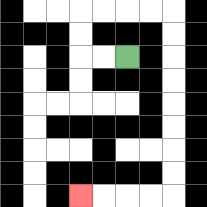{'start': '[5, 2]', 'end': '[3, 8]', 'path_directions': 'L,L,U,U,R,R,R,R,D,D,D,D,D,D,D,D,L,L,L,L', 'path_coordinates': '[[5, 2], [4, 2], [3, 2], [3, 1], [3, 0], [4, 0], [5, 0], [6, 0], [7, 0], [7, 1], [7, 2], [7, 3], [7, 4], [7, 5], [7, 6], [7, 7], [7, 8], [6, 8], [5, 8], [4, 8], [3, 8]]'}